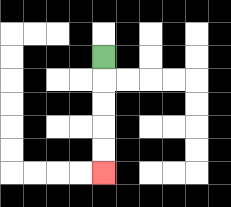{'start': '[4, 2]', 'end': '[4, 7]', 'path_directions': 'D,D,D,D,D', 'path_coordinates': '[[4, 2], [4, 3], [4, 4], [4, 5], [4, 6], [4, 7]]'}